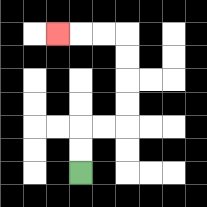{'start': '[3, 7]', 'end': '[2, 1]', 'path_directions': 'U,U,R,R,U,U,U,U,L,L,L', 'path_coordinates': '[[3, 7], [3, 6], [3, 5], [4, 5], [5, 5], [5, 4], [5, 3], [5, 2], [5, 1], [4, 1], [3, 1], [2, 1]]'}